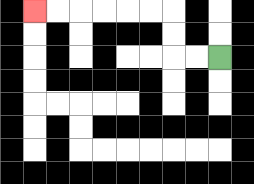{'start': '[9, 2]', 'end': '[1, 0]', 'path_directions': 'L,L,U,U,L,L,L,L,L,L', 'path_coordinates': '[[9, 2], [8, 2], [7, 2], [7, 1], [7, 0], [6, 0], [5, 0], [4, 0], [3, 0], [2, 0], [1, 0]]'}